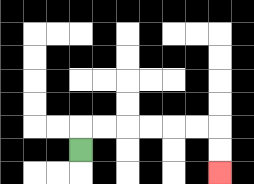{'start': '[3, 6]', 'end': '[9, 7]', 'path_directions': 'U,R,R,R,R,R,R,D,D', 'path_coordinates': '[[3, 6], [3, 5], [4, 5], [5, 5], [6, 5], [7, 5], [8, 5], [9, 5], [9, 6], [9, 7]]'}